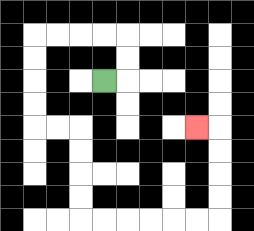{'start': '[4, 3]', 'end': '[8, 5]', 'path_directions': 'R,U,U,L,L,L,L,D,D,D,D,R,R,D,D,D,D,R,R,R,R,R,R,U,U,U,U,L', 'path_coordinates': '[[4, 3], [5, 3], [5, 2], [5, 1], [4, 1], [3, 1], [2, 1], [1, 1], [1, 2], [1, 3], [1, 4], [1, 5], [2, 5], [3, 5], [3, 6], [3, 7], [3, 8], [3, 9], [4, 9], [5, 9], [6, 9], [7, 9], [8, 9], [9, 9], [9, 8], [9, 7], [9, 6], [9, 5], [8, 5]]'}